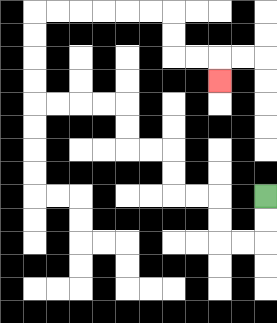{'start': '[11, 8]', 'end': '[9, 3]', 'path_directions': 'D,D,L,L,U,U,L,L,U,U,L,L,U,U,L,L,L,L,U,U,U,U,R,R,R,R,R,R,D,D,R,R,D', 'path_coordinates': '[[11, 8], [11, 9], [11, 10], [10, 10], [9, 10], [9, 9], [9, 8], [8, 8], [7, 8], [7, 7], [7, 6], [6, 6], [5, 6], [5, 5], [5, 4], [4, 4], [3, 4], [2, 4], [1, 4], [1, 3], [1, 2], [1, 1], [1, 0], [2, 0], [3, 0], [4, 0], [5, 0], [6, 0], [7, 0], [7, 1], [7, 2], [8, 2], [9, 2], [9, 3]]'}